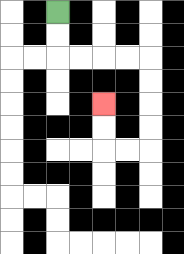{'start': '[2, 0]', 'end': '[4, 4]', 'path_directions': 'D,D,R,R,R,R,D,D,D,D,L,L,U,U', 'path_coordinates': '[[2, 0], [2, 1], [2, 2], [3, 2], [4, 2], [5, 2], [6, 2], [6, 3], [6, 4], [6, 5], [6, 6], [5, 6], [4, 6], [4, 5], [4, 4]]'}